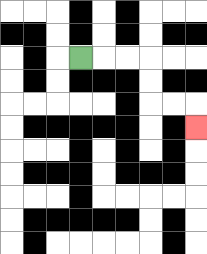{'start': '[3, 2]', 'end': '[8, 5]', 'path_directions': 'R,R,R,D,D,R,R,D', 'path_coordinates': '[[3, 2], [4, 2], [5, 2], [6, 2], [6, 3], [6, 4], [7, 4], [8, 4], [8, 5]]'}